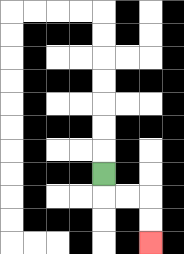{'start': '[4, 7]', 'end': '[6, 10]', 'path_directions': 'D,R,R,D,D', 'path_coordinates': '[[4, 7], [4, 8], [5, 8], [6, 8], [6, 9], [6, 10]]'}